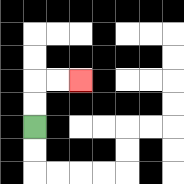{'start': '[1, 5]', 'end': '[3, 3]', 'path_directions': 'U,U,R,R', 'path_coordinates': '[[1, 5], [1, 4], [1, 3], [2, 3], [3, 3]]'}